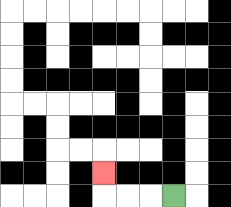{'start': '[7, 8]', 'end': '[4, 7]', 'path_directions': 'L,L,L,U', 'path_coordinates': '[[7, 8], [6, 8], [5, 8], [4, 8], [4, 7]]'}